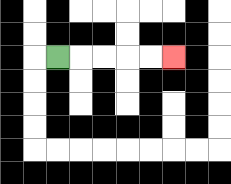{'start': '[2, 2]', 'end': '[7, 2]', 'path_directions': 'R,R,R,R,R', 'path_coordinates': '[[2, 2], [3, 2], [4, 2], [5, 2], [6, 2], [7, 2]]'}